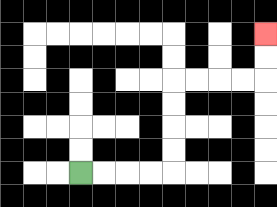{'start': '[3, 7]', 'end': '[11, 1]', 'path_directions': 'R,R,R,R,U,U,U,U,R,R,R,R,U,U', 'path_coordinates': '[[3, 7], [4, 7], [5, 7], [6, 7], [7, 7], [7, 6], [7, 5], [7, 4], [7, 3], [8, 3], [9, 3], [10, 3], [11, 3], [11, 2], [11, 1]]'}